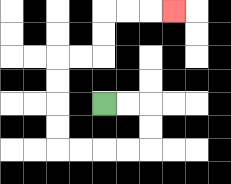{'start': '[4, 4]', 'end': '[7, 0]', 'path_directions': 'R,R,D,D,L,L,L,L,U,U,U,U,R,R,U,U,R,R,R', 'path_coordinates': '[[4, 4], [5, 4], [6, 4], [6, 5], [6, 6], [5, 6], [4, 6], [3, 6], [2, 6], [2, 5], [2, 4], [2, 3], [2, 2], [3, 2], [4, 2], [4, 1], [4, 0], [5, 0], [6, 0], [7, 0]]'}